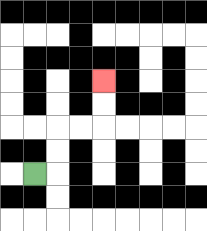{'start': '[1, 7]', 'end': '[4, 3]', 'path_directions': 'R,U,U,R,R,U,U', 'path_coordinates': '[[1, 7], [2, 7], [2, 6], [2, 5], [3, 5], [4, 5], [4, 4], [4, 3]]'}